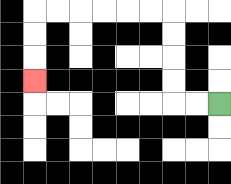{'start': '[9, 4]', 'end': '[1, 3]', 'path_directions': 'L,L,U,U,U,U,L,L,L,L,L,L,D,D,D', 'path_coordinates': '[[9, 4], [8, 4], [7, 4], [7, 3], [7, 2], [7, 1], [7, 0], [6, 0], [5, 0], [4, 0], [3, 0], [2, 0], [1, 0], [1, 1], [1, 2], [1, 3]]'}